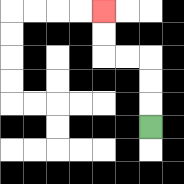{'start': '[6, 5]', 'end': '[4, 0]', 'path_directions': 'U,U,U,L,L,U,U', 'path_coordinates': '[[6, 5], [6, 4], [6, 3], [6, 2], [5, 2], [4, 2], [4, 1], [4, 0]]'}